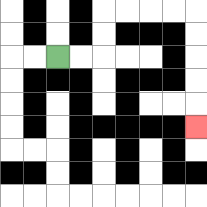{'start': '[2, 2]', 'end': '[8, 5]', 'path_directions': 'R,R,U,U,R,R,R,R,D,D,D,D,D', 'path_coordinates': '[[2, 2], [3, 2], [4, 2], [4, 1], [4, 0], [5, 0], [6, 0], [7, 0], [8, 0], [8, 1], [8, 2], [8, 3], [8, 4], [8, 5]]'}